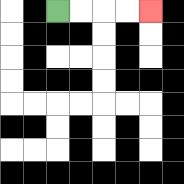{'start': '[2, 0]', 'end': '[6, 0]', 'path_directions': 'R,R,R,R', 'path_coordinates': '[[2, 0], [3, 0], [4, 0], [5, 0], [6, 0]]'}